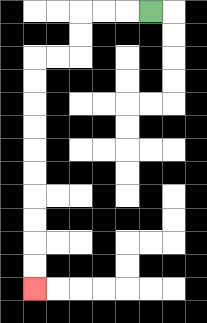{'start': '[6, 0]', 'end': '[1, 12]', 'path_directions': 'L,L,L,D,D,L,L,D,D,D,D,D,D,D,D,D,D', 'path_coordinates': '[[6, 0], [5, 0], [4, 0], [3, 0], [3, 1], [3, 2], [2, 2], [1, 2], [1, 3], [1, 4], [1, 5], [1, 6], [1, 7], [1, 8], [1, 9], [1, 10], [1, 11], [1, 12]]'}